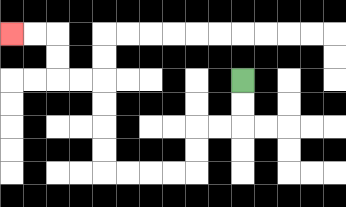{'start': '[10, 3]', 'end': '[0, 1]', 'path_directions': 'D,D,L,L,D,D,L,L,L,L,U,U,U,U,L,L,U,U,L,L', 'path_coordinates': '[[10, 3], [10, 4], [10, 5], [9, 5], [8, 5], [8, 6], [8, 7], [7, 7], [6, 7], [5, 7], [4, 7], [4, 6], [4, 5], [4, 4], [4, 3], [3, 3], [2, 3], [2, 2], [2, 1], [1, 1], [0, 1]]'}